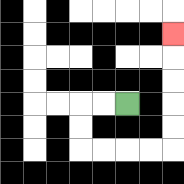{'start': '[5, 4]', 'end': '[7, 1]', 'path_directions': 'L,L,D,D,R,R,R,R,U,U,U,U,U', 'path_coordinates': '[[5, 4], [4, 4], [3, 4], [3, 5], [3, 6], [4, 6], [5, 6], [6, 6], [7, 6], [7, 5], [7, 4], [7, 3], [7, 2], [7, 1]]'}